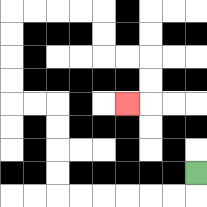{'start': '[8, 7]', 'end': '[5, 4]', 'path_directions': 'D,L,L,L,L,L,L,U,U,U,U,L,L,U,U,U,U,R,R,R,R,D,D,R,R,D,D,L', 'path_coordinates': '[[8, 7], [8, 8], [7, 8], [6, 8], [5, 8], [4, 8], [3, 8], [2, 8], [2, 7], [2, 6], [2, 5], [2, 4], [1, 4], [0, 4], [0, 3], [0, 2], [0, 1], [0, 0], [1, 0], [2, 0], [3, 0], [4, 0], [4, 1], [4, 2], [5, 2], [6, 2], [6, 3], [6, 4], [5, 4]]'}